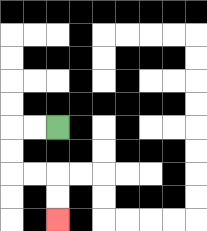{'start': '[2, 5]', 'end': '[2, 9]', 'path_directions': 'L,L,D,D,R,R,D,D', 'path_coordinates': '[[2, 5], [1, 5], [0, 5], [0, 6], [0, 7], [1, 7], [2, 7], [2, 8], [2, 9]]'}